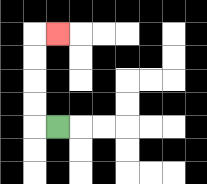{'start': '[2, 5]', 'end': '[2, 1]', 'path_directions': 'L,U,U,U,U,R', 'path_coordinates': '[[2, 5], [1, 5], [1, 4], [1, 3], [1, 2], [1, 1], [2, 1]]'}